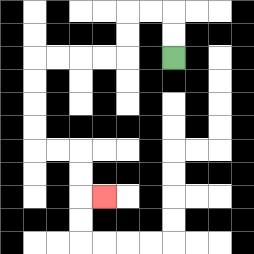{'start': '[7, 2]', 'end': '[4, 8]', 'path_directions': 'U,U,L,L,D,D,L,L,L,L,D,D,D,D,R,R,D,D,R', 'path_coordinates': '[[7, 2], [7, 1], [7, 0], [6, 0], [5, 0], [5, 1], [5, 2], [4, 2], [3, 2], [2, 2], [1, 2], [1, 3], [1, 4], [1, 5], [1, 6], [2, 6], [3, 6], [3, 7], [3, 8], [4, 8]]'}